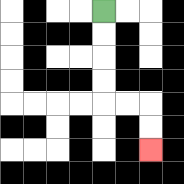{'start': '[4, 0]', 'end': '[6, 6]', 'path_directions': 'D,D,D,D,R,R,D,D', 'path_coordinates': '[[4, 0], [4, 1], [4, 2], [4, 3], [4, 4], [5, 4], [6, 4], [6, 5], [6, 6]]'}